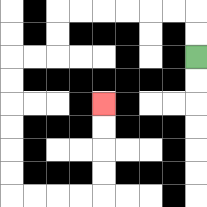{'start': '[8, 2]', 'end': '[4, 4]', 'path_directions': 'U,U,L,L,L,L,L,L,D,D,L,L,D,D,D,D,D,D,R,R,R,R,U,U,U,U', 'path_coordinates': '[[8, 2], [8, 1], [8, 0], [7, 0], [6, 0], [5, 0], [4, 0], [3, 0], [2, 0], [2, 1], [2, 2], [1, 2], [0, 2], [0, 3], [0, 4], [0, 5], [0, 6], [0, 7], [0, 8], [1, 8], [2, 8], [3, 8], [4, 8], [4, 7], [4, 6], [4, 5], [4, 4]]'}